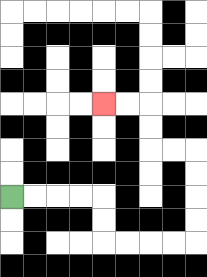{'start': '[0, 8]', 'end': '[4, 4]', 'path_directions': 'R,R,R,R,D,D,R,R,R,R,U,U,U,U,L,L,U,U,L,L', 'path_coordinates': '[[0, 8], [1, 8], [2, 8], [3, 8], [4, 8], [4, 9], [4, 10], [5, 10], [6, 10], [7, 10], [8, 10], [8, 9], [8, 8], [8, 7], [8, 6], [7, 6], [6, 6], [6, 5], [6, 4], [5, 4], [4, 4]]'}